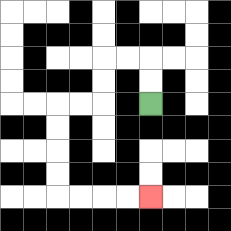{'start': '[6, 4]', 'end': '[6, 8]', 'path_directions': 'U,U,L,L,D,D,L,L,D,D,D,D,R,R,R,R', 'path_coordinates': '[[6, 4], [6, 3], [6, 2], [5, 2], [4, 2], [4, 3], [4, 4], [3, 4], [2, 4], [2, 5], [2, 6], [2, 7], [2, 8], [3, 8], [4, 8], [5, 8], [6, 8]]'}